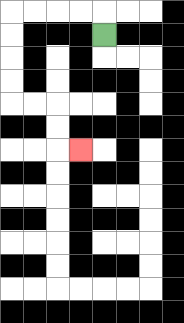{'start': '[4, 1]', 'end': '[3, 6]', 'path_directions': 'U,L,L,L,L,D,D,D,D,R,R,D,D,R', 'path_coordinates': '[[4, 1], [4, 0], [3, 0], [2, 0], [1, 0], [0, 0], [0, 1], [0, 2], [0, 3], [0, 4], [1, 4], [2, 4], [2, 5], [2, 6], [3, 6]]'}